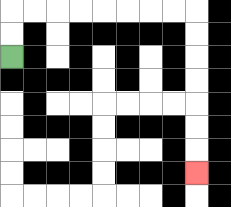{'start': '[0, 2]', 'end': '[8, 7]', 'path_directions': 'U,U,R,R,R,R,R,R,R,R,D,D,D,D,D,D,D', 'path_coordinates': '[[0, 2], [0, 1], [0, 0], [1, 0], [2, 0], [3, 0], [4, 0], [5, 0], [6, 0], [7, 0], [8, 0], [8, 1], [8, 2], [8, 3], [8, 4], [8, 5], [8, 6], [8, 7]]'}